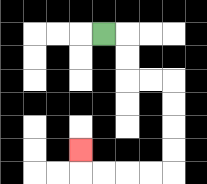{'start': '[4, 1]', 'end': '[3, 6]', 'path_directions': 'R,D,D,R,R,D,D,D,D,L,L,L,L,U', 'path_coordinates': '[[4, 1], [5, 1], [5, 2], [5, 3], [6, 3], [7, 3], [7, 4], [7, 5], [7, 6], [7, 7], [6, 7], [5, 7], [4, 7], [3, 7], [3, 6]]'}